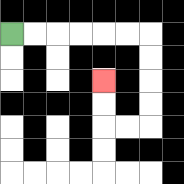{'start': '[0, 1]', 'end': '[4, 3]', 'path_directions': 'R,R,R,R,R,R,D,D,D,D,L,L,U,U', 'path_coordinates': '[[0, 1], [1, 1], [2, 1], [3, 1], [4, 1], [5, 1], [6, 1], [6, 2], [6, 3], [6, 4], [6, 5], [5, 5], [4, 5], [4, 4], [4, 3]]'}